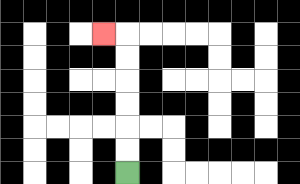{'start': '[5, 7]', 'end': '[4, 1]', 'path_directions': 'U,U,U,U,U,U,L', 'path_coordinates': '[[5, 7], [5, 6], [5, 5], [5, 4], [5, 3], [5, 2], [5, 1], [4, 1]]'}